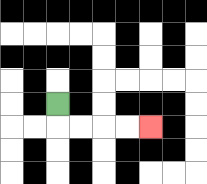{'start': '[2, 4]', 'end': '[6, 5]', 'path_directions': 'D,R,R,R,R', 'path_coordinates': '[[2, 4], [2, 5], [3, 5], [4, 5], [5, 5], [6, 5]]'}